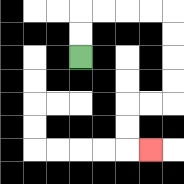{'start': '[3, 2]', 'end': '[6, 6]', 'path_directions': 'U,U,R,R,R,R,D,D,D,D,L,L,D,D,R', 'path_coordinates': '[[3, 2], [3, 1], [3, 0], [4, 0], [5, 0], [6, 0], [7, 0], [7, 1], [7, 2], [7, 3], [7, 4], [6, 4], [5, 4], [5, 5], [5, 6], [6, 6]]'}